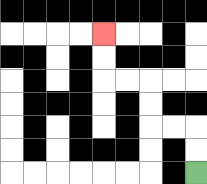{'start': '[8, 7]', 'end': '[4, 1]', 'path_directions': 'U,U,L,L,U,U,L,L,U,U', 'path_coordinates': '[[8, 7], [8, 6], [8, 5], [7, 5], [6, 5], [6, 4], [6, 3], [5, 3], [4, 3], [4, 2], [4, 1]]'}